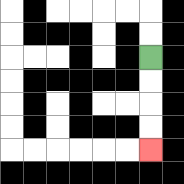{'start': '[6, 2]', 'end': '[6, 6]', 'path_directions': 'D,D,D,D', 'path_coordinates': '[[6, 2], [6, 3], [6, 4], [6, 5], [6, 6]]'}